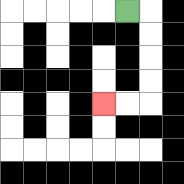{'start': '[5, 0]', 'end': '[4, 4]', 'path_directions': 'R,D,D,D,D,L,L', 'path_coordinates': '[[5, 0], [6, 0], [6, 1], [6, 2], [6, 3], [6, 4], [5, 4], [4, 4]]'}